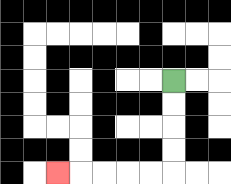{'start': '[7, 3]', 'end': '[2, 7]', 'path_directions': 'D,D,D,D,L,L,L,L,L', 'path_coordinates': '[[7, 3], [7, 4], [7, 5], [7, 6], [7, 7], [6, 7], [5, 7], [4, 7], [3, 7], [2, 7]]'}